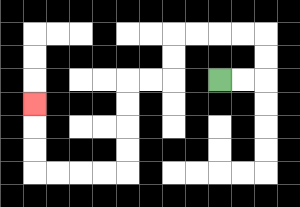{'start': '[9, 3]', 'end': '[1, 4]', 'path_directions': 'R,R,U,U,L,L,L,L,D,D,L,L,D,D,D,D,L,L,L,L,U,U,U', 'path_coordinates': '[[9, 3], [10, 3], [11, 3], [11, 2], [11, 1], [10, 1], [9, 1], [8, 1], [7, 1], [7, 2], [7, 3], [6, 3], [5, 3], [5, 4], [5, 5], [5, 6], [5, 7], [4, 7], [3, 7], [2, 7], [1, 7], [1, 6], [1, 5], [1, 4]]'}